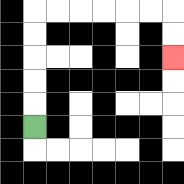{'start': '[1, 5]', 'end': '[7, 2]', 'path_directions': 'U,U,U,U,U,R,R,R,R,R,R,D,D', 'path_coordinates': '[[1, 5], [1, 4], [1, 3], [1, 2], [1, 1], [1, 0], [2, 0], [3, 0], [4, 0], [5, 0], [6, 0], [7, 0], [7, 1], [7, 2]]'}